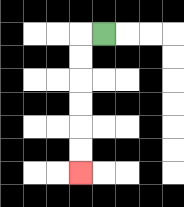{'start': '[4, 1]', 'end': '[3, 7]', 'path_directions': 'L,D,D,D,D,D,D', 'path_coordinates': '[[4, 1], [3, 1], [3, 2], [3, 3], [3, 4], [3, 5], [3, 6], [3, 7]]'}